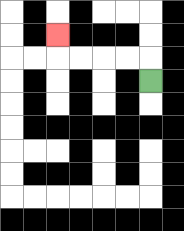{'start': '[6, 3]', 'end': '[2, 1]', 'path_directions': 'U,L,L,L,L,U', 'path_coordinates': '[[6, 3], [6, 2], [5, 2], [4, 2], [3, 2], [2, 2], [2, 1]]'}